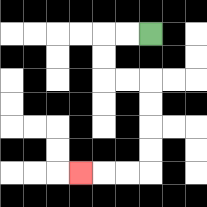{'start': '[6, 1]', 'end': '[3, 7]', 'path_directions': 'L,L,D,D,R,R,D,D,D,D,L,L,L', 'path_coordinates': '[[6, 1], [5, 1], [4, 1], [4, 2], [4, 3], [5, 3], [6, 3], [6, 4], [6, 5], [6, 6], [6, 7], [5, 7], [4, 7], [3, 7]]'}